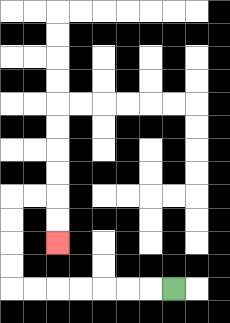{'start': '[7, 12]', 'end': '[2, 10]', 'path_directions': 'L,L,L,L,L,L,L,U,U,U,U,R,R,D,D', 'path_coordinates': '[[7, 12], [6, 12], [5, 12], [4, 12], [3, 12], [2, 12], [1, 12], [0, 12], [0, 11], [0, 10], [0, 9], [0, 8], [1, 8], [2, 8], [2, 9], [2, 10]]'}